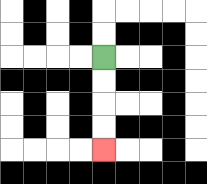{'start': '[4, 2]', 'end': '[4, 6]', 'path_directions': 'D,D,D,D', 'path_coordinates': '[[4, 2], [4, 3], [4, 4], [4, 5], [4, 6]]'}